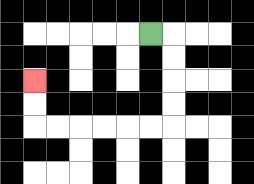{'start': '[6, 1]', 'end': '[1, 3]', 'path_directions': 'R,D,D,D,D,L,L,L,L,L,L,U,U', 'path_coordinates': '[[6, 1], [7, 1], [7, 2], [7, 3], [7, 4], [7, 5], [6, 5], [5, 5], [4, 5], [3, 5], [2, 5], [1, 5], [1, 4], [1, 3]]'}